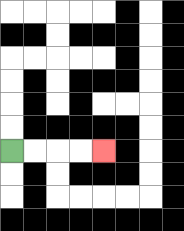{'start': '[0, 6]', 'end': '[4, 6]', 'path_directions': 'R,R,R,R', 'path_coordinates': '[[0, 6], [1, 6], [2, 6], [3, 6], [4, 6]]'}